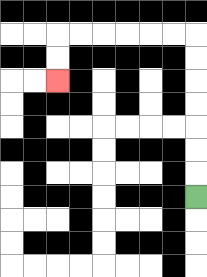{'start': '[8, 8]', 'end': '[2, 3]', 'path_directions': 'U,U,U,U,U,U,U,L,L,L,L,L,L,D,D', 'path_coordinates': '[[8, 8], [8, 7], [8, 6], [8, 5], [8, 4], [8, 3], [8, 2], [8, 1], [7, 1], [6, 1], [5, 1], [4, 1], [3, 1], [2, 1], [2, 2], [2, 3]]'}